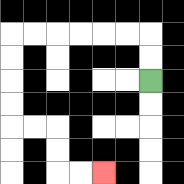{'start': '[6, 3]', 'end': '[4, 7]', 'path_directions': 'U,U,L,L,L,L,L,L,D,D,D,D,R,R,D,D,R,R', 'path_coordinates': '[[6, 3], [6, 2], [6, 1], [5, 1], [4, 1], [3, 1], [2, 1], [1, 1], [0, 1], [0, 2], [0, 3], [0, 4], [0, 5], [1, 5], [2, 5], [2, 6], [2, 7], [3, 7], [4, 7]]'}